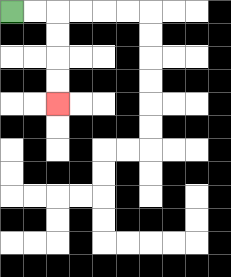{'start': '[0, 0]', 'end': '[2, 4]', 'path_directions': 'R,R,D,D,D,D', 'path_coordinates': '[[0, 0], [1, 0], [2, 0], [2, 1], [2, 2], [2, 3], [2, 4]]'}